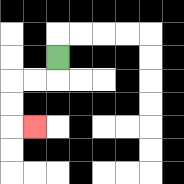{'start': '[2, 2]', 'end': '[1, 5]', 'path_directions': 'D,L,L,D,D,R', 'path_coordinates': '[[2, 2], [2, 3], [1, 3], [0, 3], [0, 4], [0, 5], [1, 5]]'}